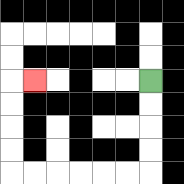{'start': '[6, 3]', 'end': '[1, 3]', 'path_directions': 'D,D,D,D,L,L,L,L,L,L,U,U,U,U,R', 'path_coordinates': '[[6, 3], [6, 4], [6, 5], [6, 6], [6, 7], [5, 7], [4, 7], [3, 7], [2, 7], [1, 7], [0, 7], [0, 6], [0, 5], [0, 4], [0, 3], [1, 3]]'}